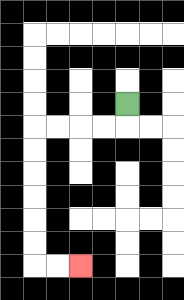{'start': '[5, 4]', 'end': '[3, 11]', 'path_directions': 'D,L,L,L,L,D,D,D,D,D,D,R,R', 'path_coordinates': '[[5, 4], [5, 5], [4, 5], [3, 5], [2, 5], [1, 5], [1, 6], [1, 7], [1, 8], [1, 9], [1, 10], [1, 11], [2, 11], [3, 11]]'}